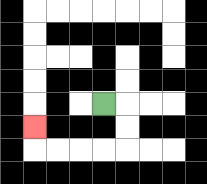{'start': '[4, 4]', 'end': '[1, 5]', 'path_directions': 'R,D,D,L,L,L,L,U', 'path_coordinates': '[[4, 4], [5, 4], [5, 5], [5, 6], [4, 6], [3, 6], [2, 6], [1, 6], [1, 5]]'}